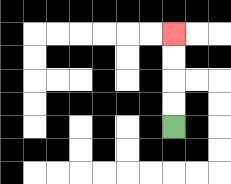{'start': '[7, 5]', 'end': '[7, 1]', 'path_directions': 'U,U,U,U', 'path_coordinates': '[[7, 5], [7, 4], [7, 3], [7, 2], [7, 1]]'}